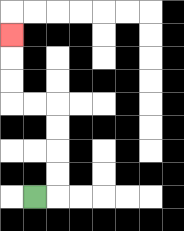{'start': '[1, 8]', 'end': '[0, 1]', 'path_directions': 'R,U,U,U,U,L,L,U,U,U', 'path_coordinates': '[[1, 8], [2, 8], [2, 7], [2, 6], [2, 5], [2, 4], [1, 4], [0, 4], [0, 3], [0, 2], [0, 1]]'}